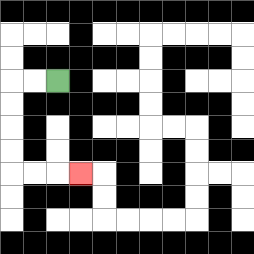{'start': '[2, 3]', 'end': '[3, 7]', 'path_directions': 'L,L,D,D,D,D,R,R,R', 'path_coordinates': '[[2, 3], [1, 3], [0, 3], [0, 4], [0, 5], [0, 6], [0, 7], [1, 7], [2, 7], [3, 7]]'}